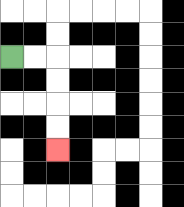{'start': '[0, 2]', 'end': '[2, 6]', 'path_directions': 'R,R,D,D,D,D', 'path_coordinates': '[[0, 2], [1, 2], [2, 2], [2, 3], [2, 4], [2, 5], [2, 6]]'}